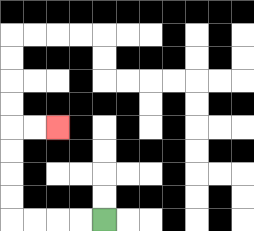{'start': '[4, 9]', 'end': '[2, 5]', 'path_directions': 'L,L,L,L,U,U,U,U,R,R', 'path_coordinates': '[[4, 9], [3, 9], [2, 9], [1, 9], [0, 9], [0, 8], [0, 7], [0, 6], [0, 5], [1, 5], [2, 5]]'}